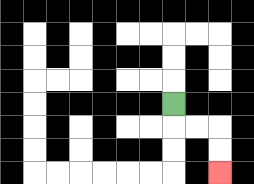{'start': '[7, 4]', 'end': '[9, 7]', 'path_directions': 'D,R,R,D,D', 'path_coordinates': '[[7, 4], [7, 5], [8, 5], [9, 5], [9, 6], [9, 7]]'}